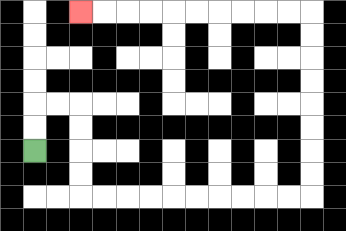{'start': '[1, 6]', 'end': '[3, 0]', 'path_directions': 'U,U,R,R,D,D,D,D,R,R,R,R,R,R,R,R,R,R,U,U,U,U,U,U,U,U,L,L,L,L,L,L,L,L,L,L', 'path_coordinates': '[[1, 6], [1, 5], [1, 4], [2, 4], [3, 4], [3, 5], [3, 6], [3, 7], [3, 8], [4, 8], [5, 8], [6, 8], [7, 8], [8, 8], [9, 8], [10, 8], [11, 8], [12, 8], [13, 8], [13, 7], [13, 6], [13, 5], [13, 4], [13, 3], [13, 2], [13, 1], [13, 0], [12, 0], [11, 0], [10, 0], [9, 0], [8, 0], [7, 0], [6, 0], [5, 0], [4, 0], [3, 0]]'}